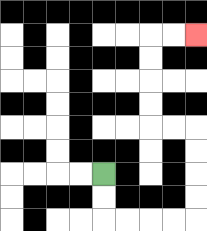{'start': '[4, 7]', 'end': '[8, 1]', 'path_directions': 'D,D,R,R,R,R,U,U,U,U,L,L,U,U,U,U,R,R', 'path_coordinates': '[[4, 7], [4, 8], [4, 9], [5, 9], [6, 9], [7, 9], [8, 9], [8, 8], [8, 7], [8, 6], [8, 5], [7, 5], [6, 5], [6, 4], [6, 3], [6, 2], [6, 1], [7, 1], [8, 1]]'}